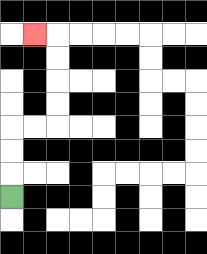{'start': '[0, 8]', 'end': '[1, 1]', 'path_directions': 'U,U,U,R,R,U,U,U,U,L', 'path_coordinates': '[[0, 8], [0, 7], [0, 6], [0, 5], [1, 5], [2, 5], [2, 4], [2, 3], [2, 2], [2, 1], [1, 1]]'}